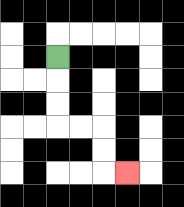{'start': '[2, 2]', 'end': '[5, 7]', 'path_directions': 'D,D,D,R,R,D,D,R', 'path_coordinates': '[[2, 2], [2, 3], [2, 4], [2, 5], [3, 5], [4, 5], [4, 6], [4, 7], [5, 7]]'}